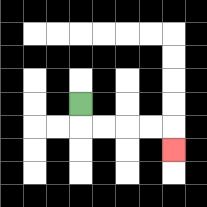{'start': '[3, 4]', 'end': '[7, 6]', 'path_directions': 'D,R,R,R,R,D', 'path_coordinates': '[[3, 4], [3, 5], [4, 5], [5, 5], [6, 5], [7, 5], [7, 6]]'}